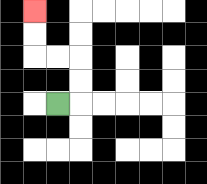{'start': '[2, 4]', 'end': '[1, 0]', 'path_directions': 'R,U,U,L,L,U,U', 'path_coordinates': '[[2, 4], [3, 4], [3, 3], [3, 2], [2, 2], [1, 2], [1, 1], [1, 0]]'}